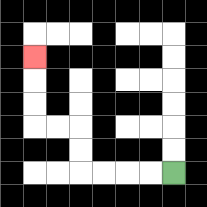{'start': '[7, 7]', 'end': '[1, 2]', 'path_directions': 'L,L,L,L,U,U,L,L,U,U,U', 'path_coordinates': '[[7, 7], [6, 7], [5, 7], [4, 7], [3, 7], [3, 6], [3, 5], [2, 5], [1, 5], [1, 4], [1, 3], [1, 2]]'}